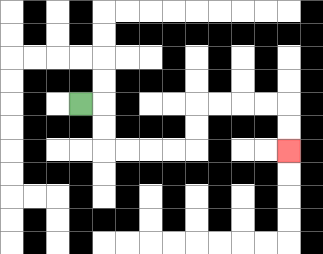{'start': '[3, 4]', 'end': '[12, 6]', 'path_directions': 'R,D,D,R,R,R,R,U,U,R,R,R,R,D,D', 'path_coordinates': '[[3, 4], [4, 4], [4, 5], [4, 6], [5, 6], [6, 6], [7, 6], [8, 6], [8, 5], [8, 4], [9, 4], [10, 4], [11, 4], [12, 4], [12, 5], [12, 6]]'}